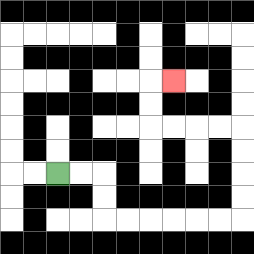{'start': '[2, 7]', 'end': '[7, 3]', 'path_directions': 'R,R,D,D,R,R,R,R,R,R,U,U,U,U,L,L,L,L,U,U,R', 'path_coordinates': '[[2, 7], [3, 7], [4, 7], [4, 8], [4, 9], [5, 9], [6, 9], [7, 9], [8, 9], [9, 9], [10, 9], [10, 8], [10, 7], [10, 6], [10, 5], [9, 5], [8, 5], [7, 5], [6, 5], [6, 4], [6, 3], [7, 3]]'}